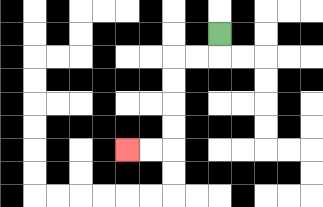{'start': '[9, 1]', 'end': '[5, 6]', 'path_directions': 'D,L,L,D,D,D,D,L,L', 'path_coordinates': '[[9, 1], [9, 2], [8, 2], [7, 2], [7, 3], [7, 4], [7, 5], [7, 6], [6, 6], [5, 6]]'}